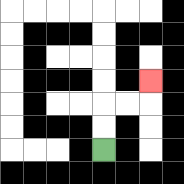{'start': '[4, 6]', 'end': '[6, 3]', 'path_directions': 'U,U,R,R,U', 'path_coordinates': '[[4, 6], [4, 5], [4, 4], [5, 4], [6, 4], [6, 3]]'}